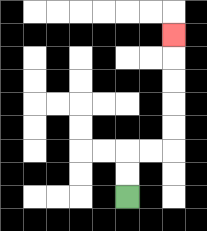{'start': '[5, 8]', 'end': '[7, 1]', 'path_directions': 'U,U,R,R,U,U,U,U,U', 'path_coordinates': '[[5, 8], [5, 7], [5, 6], [6, 6], [7, 6], [7, 5], [7, 4], [7, 3], [7, 2], [7, 1]]'}